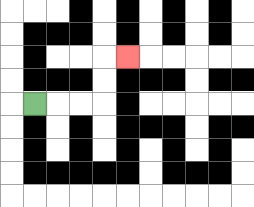{'start': '[1, 4]', 'end': '[5, 2]', 'path_directions': 'R,R,R,U,U,R', 'path_coordinates': '[[1, 4], [2, 4], [3, 4], [4, 4], [4, 3], [4, 2], [5, 2]]'}